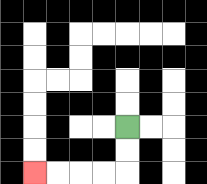{'start': '[5, 5]', 'end': '[1, 7]', 'path_directions': 'D,D,L,L,L,L', 'path_coordinates': '[[5, 5], [5, 6], [5, 7], [4, 7], [3, 7], [2, 7], [1, 7]]'}